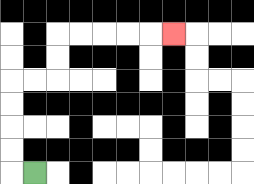{'start': '[1, 7]', 'end': '[7, 1]', 'path_directions': 'L,U,U,U,U,R,R,U,U,R,R,R,R,R', 'path_coordinates': '[[1, 7], [0, 7], [0, 6], [0, 5], [0, 4], [0, 3], [1, 3], [2, 3], [2, 2], [2, 1], [3, 1], [4, 1], [5, 1], [6, 1], [7, 1]]'}